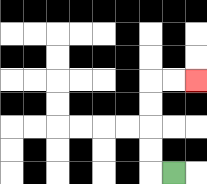{'start': '[7, 7]', 'end': '[8, 3]', 'path_directions': 'L,U,U,U,U,R,R', 'path_coordinates': '[[7, 7], [6, 7], [6, 6], [6, 5], [6, 4], [6, 3], [7, 3], [8, 3]]'}